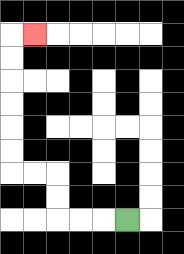{'start': '[5, 9]', 'end': '[1, 1]', 'path_directions': 'L,L,L,U,U,L,L,U,U,U,U,U,U,R', 'path_coordinates': '[[5, 9], [4, 9], [3, 9], [2, 9], [2, 8], [2, 7], [1, 7], [0, 7], [0, 6], [0, 5], [0, 4], [0, 3], [0, 2], [0, 1], [1, 1]]'}